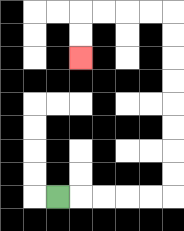{'start': '[2, 8]', 'end': '[3, 2]', 'path_directions': 'R,R,R,R,R,U,U,U,U,U,U,U,U,L,L,L,L,D,D', 'path_coordinates': '[[2, 8], [3, 8], [4, 8], [5, 8], [6, 8], [7, 8], [7, 7], [7, 6], [7, 5], [7, 4], [7, 3], [7, 2], [7, 1], [7, 0], [6, 0], [5, 0], [4, 0], [3, 0], [3, 1], [3, 2]]'}